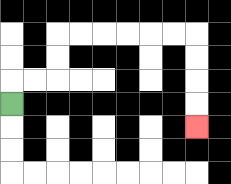{'start': '[0, 4]', 'end': '[8, 5]', 'path_directions': 'U,R,R,U,U,R,R,R,R,R,R,D,D,D,D', 'path_coordinates': '[[0, 4], [0, 3], [1, 3], [2, 3], [2, 2], [2, 1], [3, 1], [4, 1], [5, 1], [6, 1], [7, 1], [8, 1], [8, 2], [8, 3], [8, 4], [8, 5]]'}